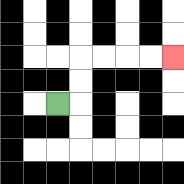{'start': '[2, 4]', 'end': '[7, 2]', 'path_directions': 'R,U,U,R,R,R,R', 'path_coordinates': '[[2, 4], [3, 4], [3, 3], [3, 2], [4, 2], [5, 2], [6, 2], [7, 2]]'}